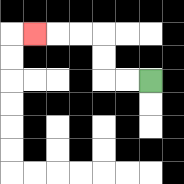{'start': '[6, 3]', 'end': '[1, 1]', 'path_directions': 'L,L,U,U,L,L,L', 'path_coordinates': '[[6, 3], [5, 3], [4, 3], [4, 2], [4, 1], [3, 1], [2, 1], [1, 1]]'}